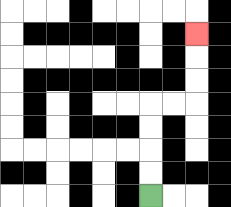{'start': '[6, 8]', 'end': '[8, 1]', 'path_directions': 'U,U,U,U,R,R,U,U,U', 'path_coordinates': '[[6, 8], [6, 7], [6, 6], [6, 5], [6, 4], [7, 4], [8, 4], [8, 3], [8, 2], [8, 1]]'}